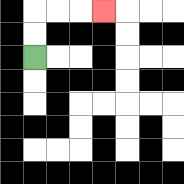{'start': '[1, 2]', 'end': '[4, 0]', 'path_directions': 'U,U,R,R,R', 'path_coordinates': '[[1, 2], [1, 1], [1, 0], [2, 0], [3, 0], [4, 0]]'}